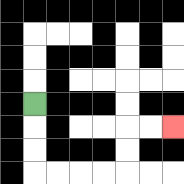{'start': '[1, 4]', 'end': '[7, 5]', 'path_directions': 'D,D,D,R,R,R,R,U,U,R,R', 'path_coordinates': '[[1, 4], [1, 5], [1, 6], [1, 7], [2, 7], [3, 7], [4, 7], [5, 7], [5, 6], [5, 5], [6, 5], [7, 5]]'}